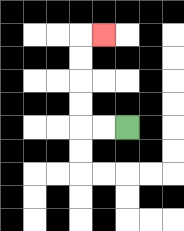{'start': '[5, 5]', 'end': '[4, 1]', 'path_directions': 'L,L,U,U,U,U,R', 'path_coordinates': '[[5, 5], [4, 5], [3, 5], [3, 4], [3, 3], [3, 2], [3, 1], [4, 1]]'}